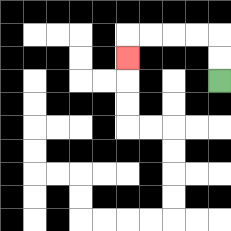{'start': '[9, 3]', 'end': '[5, 2]', 'path_directions': 'U,U,L,L,L,L,D', 'path_coordinates': '[[9, 3], [9, 2], [9, 1], [8, 1], [7, 1], [6, 1], [5, 1], [5, 2]]'}